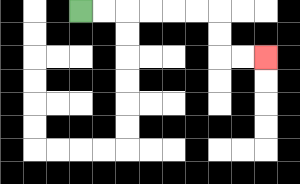{'start': '[3, 0]', 'end': '[11, 2]', 'path_directions': 'R,R,R,R,R,R,D,D,R,R', 'path_coordinates': '[[3, 0], [4, 0], [5, 0], [6, 0], [7, 0], [8, 0], [9, 0], [9, 1], [9, 2], [10, 2], [11, 2]]'}